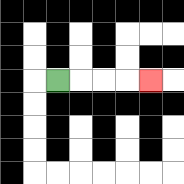{'start': '[2, 3]', 'end': '[6, 3]', 'path_directions': 'R,R,R,R', 'path_coordinates': '[[2, 3], [3, 3], [4, 3], [5, 3], [6, 3]]'}